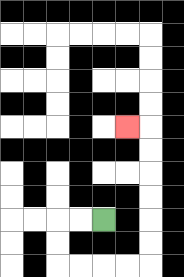{'start': '[4, 9]', 'end': '[5, 5]', 'path_directions': 'L,L,D,D,R,R,R,R,U,U,U,U,U,U,L', 'path_coordinates': '[[4, 9], [3, 9], [2, 9], [2, 10], [2, 11], [3, 11], [4, 11], [5, 11], [6, 11], [6, 10], [6, 9], [6, 8], [6, 7], [6, 6], [6, 5], [5, 5]]'}